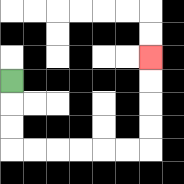{'start': '[0, 3]', 'end': '[6, 2]', 'path_directions': 'D,D,D,R,R,R,R,R,R,U,U,U,U', 'path_coordinates': '[[0, 3], [0, 4], [0, 5], [0, 6], [1, 6], [2, 6], [3, 6], [4, 6], [5, 6], [6, 6], [6, 5], [6, 4], [6, 3], [6, 2]]'}